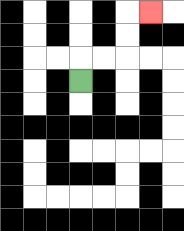{'start': '[3, 3]', 'end': '[6, 0]', 'path_directions': 'U,R,R,U,U,R', 'path_coordinates': '[[3, 3], [3, 2], [4, 2], [5, 2], [5, 1], [5, 0], [6, 0]]'}